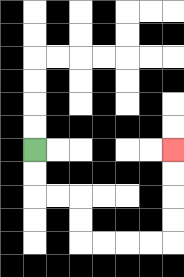{'start': '[1, 6]', 'end': '[7, 6]', 'path_directions': 'D,D,R,R,D,D,R,R,R,R,U,U,U,U', 'path_coordinates': '[[1, 6], [1, 7], [1, 8], [2, 8], [3, 8], [3, 9], [3, 10], [4, 10], [5, 10], [6, 10], [7, 10], [7, 9], [7, 8], [7, 7], [7, 6]]'}